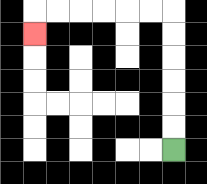{'start': '[7, 6]', 'end': '[1, 1]', 'path_directions': 'U,U,U,U,U,U,L,L,L,L,L,L,D', 'path_coordinates': '[[7, 6], [7, 5], [7, 4], [7, 3], [7, 2], [7, 1], [7, 0], [6, 0], [5, 0], [4, 0], [3, 0], [2, 0], [1, 0], [1, 1]]'}